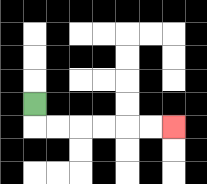{'start': '[1, 4]', 'end': '[7, 5]', 'path_directions': 'D,R,R,R,R,R,R', 'path_coordinates': '[[1, 4], [1, 5], [2, 5], [3, 5], [4, 5], [5, 5], [6, 5], [7, 5]]'}